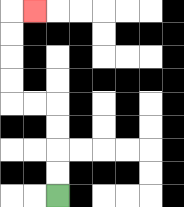{'start': '[2, 8]', 'end': '[1, 0]', 'path_directions': 'U,U,U,U,L,L,U,U,U,U,R', 'path_coordinates': '[[2, 8], [2, 7], [2, 6], [2, 5], [2, 4], [1, 4], [0, 4], [0, 3], [0, 2], [0, 1], [0, 0], [1, 0]]'}